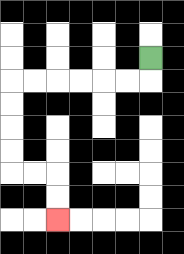{'start': '[6, 2]', 'end': '[2, 9]', 'path_directions': 'D,L,L,L,L,L,L,D,D,D,D,R,R,D,D', 'path_coordinates': '[[6, 2], [6, 3], [5, 3], [4, 3], [3, 3], [2, 3], [1, 3], [0, 3], [0, 4], [0, 5], [0, 6], [0, 7], [1, 7], [2, 7], [2, 8], [2, 9]]'}